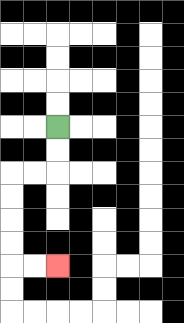{'start': '[2, 5]', 'end': '[2, 11]', 'path_directions': 'D,D,L,L,D,D,D,D,R,R', 'path_coordinates': '[[2, 5], [2, 6], [2, 7], [1, 7], [0, 7], [0, 8], [0, 9], [0, 10], [0, 11], [1, 11], [2, 11]]'}